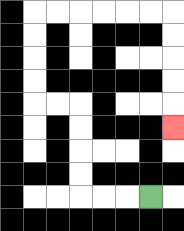{'start': '[6, 8]', 'end': '[7, 5]', 'path_directions': 'L,L,L,U,U,U,U,L,L,U,U,U,U,R,R,R,R,R,R,D,D,D,D,D', 'path_coordinates': '[[6, 8], [5, 8], [4, 8], [3, 8], [3, 7], [3, 6], [3, 5], [3, 4], [2, 4], [1, 4], [1, 3], [1, 2], [1, 1], [1, 0], [2, 0], [3, 0], [4, 0], [5, 0], [6, 0], [7, 0], [7, 1], [7, 2], [7, 3], [7, 4], [7, 5]]'}